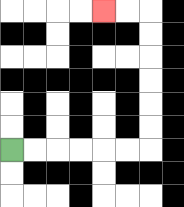{'start': '[0, 6]', 'end': '[4, 0]', 'path_directions': 'R,R,R,R,R,R,U,U,U,U,U,U,L,L', 'path_coordinates': '[[0, 6], [1, 6], [2, 6], [3, 6], [4, 6], [5, 6], [6, 6], [6, 5], [6, 4], [6, 3], [6, 2], [6, 1], [6, 0], [5, 0], [4, 0]]'}